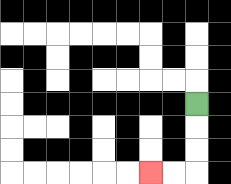{'start': '[8, 4]', 'end': '[6, 7]', 'path_directions': 'D,D,D,L,L', 'path_coordinates': '[[8, 4], [8, 5], [8, 6], [8, 7], [7, 7], [6, 7]]'}